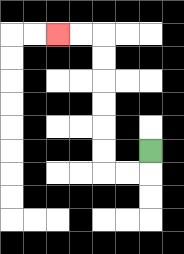{'start': '[6, 6]', 'end': '[2, 1]', 'path_directions': 'D,L,L,U,U,U,U,U,U,L,L', 'path_coordinates': '[[6, 6], [6, 7], [5, 7], [4, 7], [4, 6], [4, 5], [4, 4], [4, 3], [4, 2], [4, 1], [3, 1], [2, 1]]'}